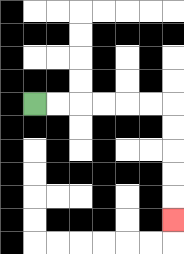{'start': '[1, 4]', 'end': '[7, 9]', 'path_directions': 'R,R,R,R,R,R,D,D,D,D,D', 'path_coordinates': '[[1, 4], [2, 4], [3, 4], [4, 4], [5, 4], [6, 4], [7, 4], [7, 5], [7, 6], [7, 7], [7, 8], [7, 9]]'}